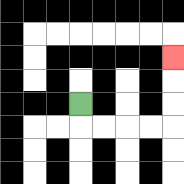{'start': '[3, 4]', 'end': '[7, 2]', 'path_directions': 'D,R,R,R,R,U,U,U', 'path_coordinates': '[[3, 4], [3, 5], [4, 5], [5, 5], [6, 5], [7, 5], [7, 4], [7, 3], [7, 2]]'}